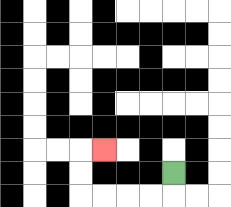{'start': '[7, 7]', 'end': '[4, 6]', 'path_directions': 'D,L,L,L,L,U,U,R', 'path_coordinates': '[[7, 7], [7, 8], [6, 8], [5, 8], [4, 8], [3, 8], [3, 7], [3, 6], [4, 6]]'}